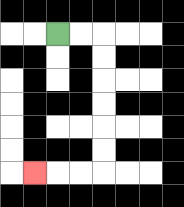{'start': '[2, 1]', 'end': '[1, 7]', 'path_directions': 'R,R,D,D,D,D,D,D,L,L,L', 'path_coordinates': '[[2, 1], [3, 1], [4, 1], [4, 2], [4, 3], [4, 4], [4, 5], [4, 6], [4, 7], [3, 7], [2, 7], [1, 7]]'}